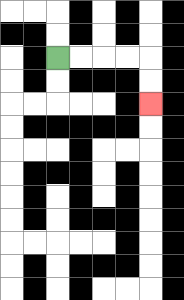{'start': '[2, 2]', 'end': '[6, 4]', 'path_directions': 'R,R,R,R,D,D', 'path_coordinates': '[[2, 2], [3, 2], [4, 2], [5, 2], [6, 2], [6, 3], [6, 4]]'}